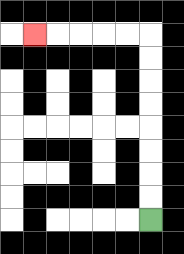{'start': '[6, 9]', 'end': '[1, 1]', 'path_directions': 'U,U,U,U,U,U,U,U,L,L,L,L,L', 'path_coordinates': '[[6, 9], [6, 8], [6, 7], [6, 6], [6, 5], [6, 4], [6, 3], [6, 2], [6, 1], [5, 1], [4, 1], [3, 1], [2, 1], [1, 1]]'}